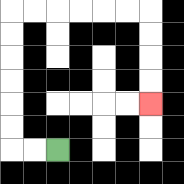{'start': '[2, 6]', 'end': '[6, 4]', 'path_directions': 'L,L,U,U,U,U,U,U,R,R,R,R,R,R,D,D,D,D', 'path_coordinates': '[[2, 6], [1, 6], [0, 6], [0, 5], [0, 4], [0, 3], [0, 2], [0, 1], [0, 0], [1, 0], [2, 0], [3, 0], [4, 0], [5, 0], [6, 0], [6, 1], [6, 2], [6, 3], [6, 4]]'}